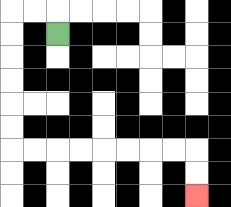{'start': '[2, 1]', 'end': '[8, 8]', 'path_directions': 'U,L,L,D,D,D,D,D,D,R,R,R,R,R,R,R,R,D,D', 'path_coordinates': '[[2, 1], [2, 0], [1, 0], [0, 0], [0, 1], [0, 2], [0, 3], [0, 4], [0, 5], [0, 6], [1, 6], [2, 6], [3, 6], [4, 6], [5, 6], [6, 6], [7, 6], [8, 6], [8, 7], [8, 8]]'}